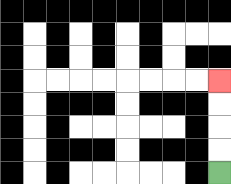{'start': '[9, 7]', 'end': '[9, 3]', 'path_directions': 'U,U,U,U', 'path_coordinates': '[[9, 7], [9, 6], [9, 5], [9, 4], [9, 3]]'}